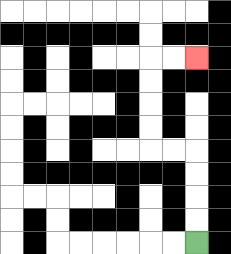{'start': '[8, 10]', 'end': '[8, 2]', 'path_directions': 'U,U,U,U,L,L,U,U,U,U,R,R', 'path_coordinates': '[[8, 10], [8, 9], [8, 8], [8, 7], [8, 6], [7, 6], [6, 6], [6, 5], [6, 4], [6, 3], [6, 2], [7, 2], [8, 2]]'}